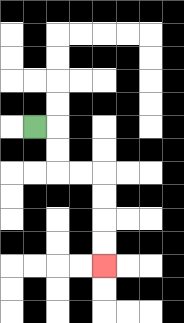{'start': '[1, 5]', 'end': '[4, 11]', 'path_directions': 'R,D,D,R,R,D,D,D,D', 'path_coordinates': '[[1, 5], [2, 5], [2, 6], [2, 7], [3, 7], [4, 7], [4, 8], [4, 9], [4, 10], [4, 11]]'}